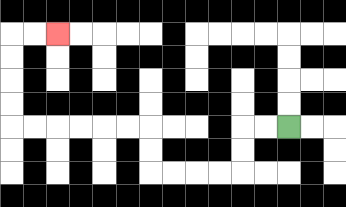{'start': '[12, 5]', 'end': '[2, 1]', 'path_directions': 'L,L,D,D,L,L,L,L,U,U,L,L,L,L,L,L,U,U,U,U,R,R', 'path_coordinates': '[[12, 5], [11, 5], [10, 5], [10, 6], [10, 7], [9, 7], [8, 7], [7, 7], [6, 7], [6, 6], [6, 5], [5, 5], [4, 5], [3, 5], [2, 5], [1, 5], [0, 5], [0, 4], [0, 3], [0, 2], [0, 1], [1, 1], [2, 1]]'}